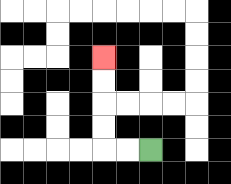{'start': '[6, 6]', 'end': '[4, 2]', 'path_directions': 'L,L,U,U,U,U', 'path_coordinates': '[[6, 6], [5, 6], [4, 6], [4, 5], [4, 4], [4, 3], [4, 2]]'}